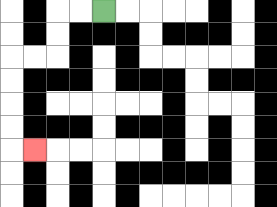{'start': '[4, 0]', 'end': '[1, 6]', 'path_directions': 'L,L,D,D,L,L,D,D,D,D,R', 'path_coordinates': '[[4, 0], [3, 0], [2, 0], [2, 1], [2, 2], [1, 2], [0, 2], [0, 3], [0, 4], [0, 5], [0, 6], [1, 6]]'}